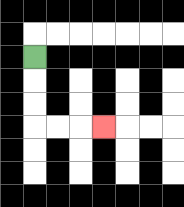{'start': '[1, 2]', 'end': '[4, 5]', 'path_directions': 'D,D,D,R,R,R', 'path_coordinates': '[[1, 2], [1, 3], [1, 4], [1, 5], [2, 5], [3, 5], [4, 5]]'}